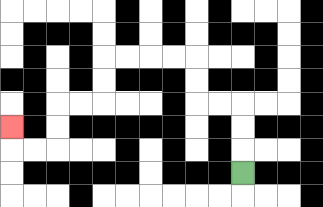{'start': '[10, 7]', 'end': '[0, 5]', 'path_directions': 'U,U,U,L,L,U,U,L,L,L,L,D,D,L,L,D,D,L,L,U', 'path_coordinates': '[[10, 7], [10, 6], [10, 5], [10, 4], [9, 4], [8, 4], [8, 3], [8, 2], [7, 2], [6, 2], [5, 2], [4, 2], [4, 3], [4, 4], [3, 4], [2, 4], [2, 5], [2, 6], [1, 6], [0, 6], [0, 5]]'}